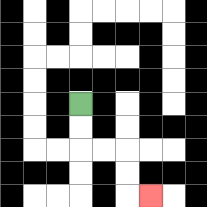{'start': '[3, 4]', 'end': '[6, 8]', 'path_directions': 'D,D,R,R,D,D,R', 'path_coordinates': '[[3, 4], [3, 5], [3, 6], [4, 6], [5, 6], [5, 7], [5, 8], [6, 8]]'}